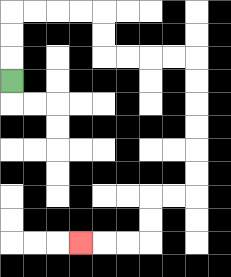{'start': '[0, 3]', 'end': '[3, 10]', 'path_directions': 'U,U,U,R,R,R,R,D,D,R,R,R,R,D,D,D,D,D,D,L,L,D,D,L,L,L', 'path_coordinates': '[[0, 3], [0, 2], [0, 1], [0, 0], [1, 0], [2, 0], [3, 0], [4, 0], [4, 1], [4, 2], [5, 2], [6, 2], [7, 2], [8, 2], [8, 3], [8, 4], [8, 5], [8, 6], [8, 7], [8, 8], [7, 8], [6, 8], [6, 9], [6, 10], [5, 10], [4, 10], [3, 10]]'}